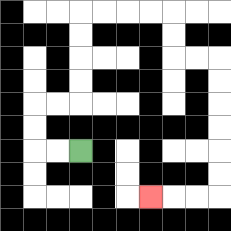{'start': '[3, 6]', 'end': '[6, 8]', 'path_directions': 'L,L,U,U,R,R,U,U,U,U,R,R,R,R,D,D,R,R,D,D,D,D,D,D,L,L,L', 'path_coordinates': '[[3, 6], [2, 6], [1, 6], [1, 5], [1, 4], [2, 4], [3, 4], [3, 3], [3, 2], [3, 1], [3, 0], [4, 0], [5, 0], [6, 0], [7, 0], [7, 1], [7, 2], [8, 2], [9, 2], [9, 3], [9, 4], [9, 5], [9, 6], [9, 7], [9, 8], [8, 8], [7, 8], [6, 8]]'}